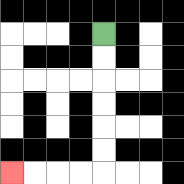{'start': '[4, 1]', 'end': '[0, 7]', 'path_directions': 'D,D,D,D,D,D,L,L,L,L', 'path_coordinates': '[[4, 1], [4, 2], [4, 3], [4, 4], [4, 5], [4, 6], [4, 7], [3, 7], [2, 7], [1, 7], [0, 7]]'}